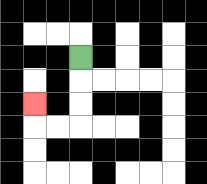{'start': '[3, 2]', 'end': '[1, 4]', 'path_directions': 'D,D,D,L,L,U', 'path_coordinates': '[[3, 2], [3, 3], [3, 4], [3, 5], [2, 5], [1, 5], [1, 4]]'}